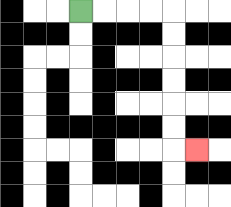{'start': '[3, 0]', 'end': '[8, 6]', 'path_directions': 'R,R,R,R,D,D,D,D,D,D,R', 'path_coordinates': '[[3, 0], [4, 0], [5, 0], [6, 0], [7, 0], [7, 1], [7, 2], [7, 3], [7, 4], [7, 5], [7, 6], [8, 6]]'}